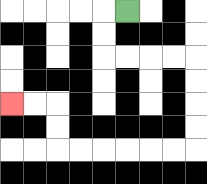{'start': '[5, 0]', 'end': '[0, 4]', 'path_directions': 'L,D,D,R,R,R,R,D,D,D,D,L,L,L,L,L,L,U,U,L,L', 'path_coordinates': '[[5, 0], [4, 0], [4, 1], [4, 2], [5, 2], [6, 2], [7, 2], [8, 2], [8, 3], [8, 4], [8, 5], [8, 6], [7, 6], [6, 6], [5, 6], [4, 6], [3, 6], [2, 6], [2, 5], [2, 4], [1, 4], [0, 4]]'}